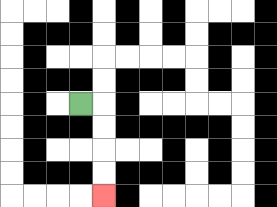{'start': '[3, 4]', 'end': '[4, 8]', 'path_directions': 'R,D,D,D,D', 'path_coordinates': '[[3, 4], [4, 4], [4, 5], [4, 6], [4, 7], [4, 8]]'}